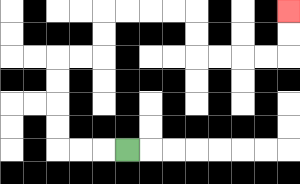{'start': '[5, 6]', 'end': '[12, 0]', 'path_directions': 'L,L,L,U,U,U,U,R,R,U,U,R,R,R,R,D,D,R,R,R,R,U,U', 'path_coordinates': '[[5, 6], [4, 6], [3, 6], [2, 6], [2, 5], [2, 4], [2, 3], [2, 2], [3, 2], [4, 2], [4, 1], [4, 0], [5, 0], [6, 0], [7, 0], [8, 0], [8, 1], [8, 2], [9, 2], [10, 2], [11, 2], [12, 2], [12, 1], [12, 0]]'}